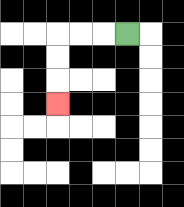{'start': '[5, 1]', 'end': '[2, 4]', 'path_directions': 'L,L,L,D,D,D', 'path_coordinates': '[[5, 1], [4, 1], [3, 1], [2, 1], [2, 2], [2, 3], [2, 4]]'}